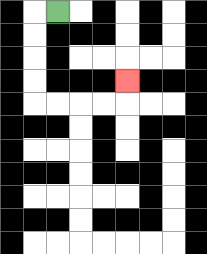{'start': '[2, 0]', 'end': '[5, 3]', 'path_directions': 'L,D,D,D,D,R,R,R,R,U', 'path_coordinates': '[[2, 0], [1, 0], [1, 1], [1, 2], [1, 3], [1, 4], [2, 4], [3, 4], [4, 4], [5, 4], [5, 3]]'}